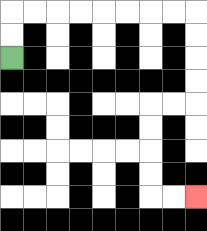{'start': '[0, 2]', 'end': '[8, 8]', 'path_directions': 'U,U,R,R,R,R,R,R,R,R,D,D,D,D,L,L,D,D,D,D,R,R', 'path_coordinates': '[[0, 2], [0, 1], [0, 0], [1, 0], [2, 0], [3, 0], [4, 0], [5, 0], [6, 0], [7, 0], [8, 0], [8, 1], [8, 2], [8, 3], [8, 4], [7, 4], [6, 4], [6, 5], [6, 6], [6, 7], [6, 8], [7, 8], [8, 8]]'}